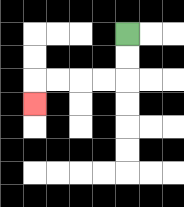{'start': '[5, 1]', 'end': '[1, 4]', 'path_directions': 'D,D,L,L,L,L,D', 'path_coordinates': '[[5, 1], [5, 2], [5, 3], [4, 3], [3, 3], [2, 3], [1, 3], [1, 4]]'}